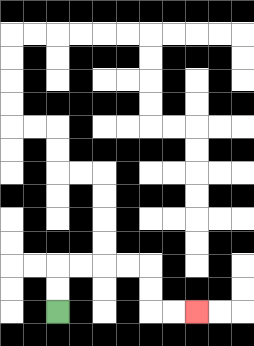{'start': '[2, 13]', 'end': '[8, 13]', 'path_directions': 'U,U,R,R,R,R,D,D,R,R', 'path_coordinates': '[[2, 13], [2, 12], [2, 11], [3, 11], [4, 11], [5, 11], [6, 11], [6, 12], [6, 13], [7, 13], [8, 13]]'}